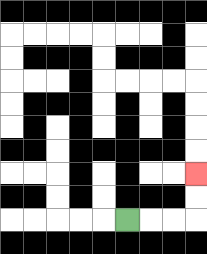{'start': '[5, 9]', 'end': '[8, 7]', 'path_directions': 'R,R,R,U,U', 'path_coordinates': '[[5, 9], [6, 9], [7, 9], [8, 9], [8, 8], [8, 7]]'}